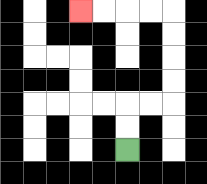{'start': '[5, 6]', 'end': '[3, 0]', 'path_directions': 'U,U,R,R,U,U,U,U,L,L,L,L', 'path_coordinates': '[[5, 6], [5, 5], [5, 4], [6, 4], [7, 4], [7, 3], [7, 2], [7, 1], [7, 0], [6, 0], [5, 0], [4, 0], [3, 0]]'}